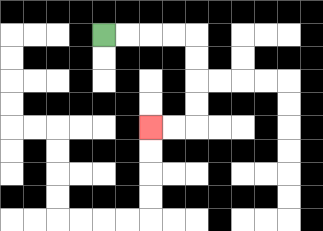{'start': '[4, 1]', 'end': '[6, 5]', 'path_directions': 'R,R,R,R,D,D,D,D,L,L', 'path_coordinates': '[[4, 1], [5, 1], [6, 1], [7, 1], [8, 1], [8, 2], [8, 3], [8, 4], [8, 5], [7, 5], [6, 5]]'}